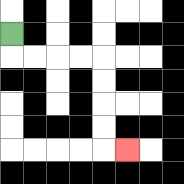{'start': '[0, 1]', 'end': '[5, 6]', 'path_directions': 'D,R,R,R,R,D,D,D,D,R', 'path_coordinates': '[[0, 1], [0, 2], [1, 2], [2, 2], [3, 2], [4, 2], [4, 3], [4, 4], [4, 5], [4, 6], [5, 6]]'}